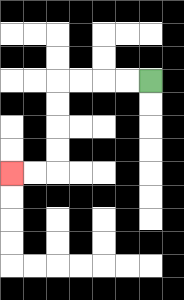{'start': '[6, 3]', 'end': '[0, 7]', 'path_directions': 'L,L,L,L,D,D,D,D,L,L', 'path_coordinates': '[[6, 3], [5, 3], [4, 3], [3, 3], [2, 3], [2, 4], [2, 5], [2, 6], [2, 7], [1, 7], [0, 7]]'}